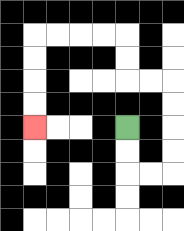{'start': '[5, 5]', 'end': '[1, 5]', 'path_directions': 'D,D,R,R,U,U,U,U,L,L,U,U,L,L,L,L,D,D,D,D', 'path_coordinates': '[[5, 5], [5, 6], [5, 7], [6, 7], [7, 7], [7, 6], [7, 5], [7, 4], [7, 3], [6, 3], [5, 3], [5, 2], [5, 1], [4, 1], [3, 1], [2, 1], [1, 1], [1, 2], [1, 3], [1, 4], [1, 5]]'}